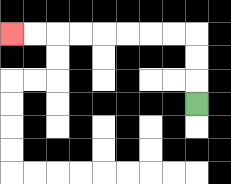{'start': '[8, 4]', 'end': '[0, 1]', 'path_directions': 'U,U,U,L,L,L,L,L,L,L,L', 'path_coordinates': '[[8, 4], [8, 3], [8, 2], [8, 1], [7, 1], [6, 1], [5, 1], [4, 1], [3, 1], [2, 1], [1, 1], [0, 1]]'}